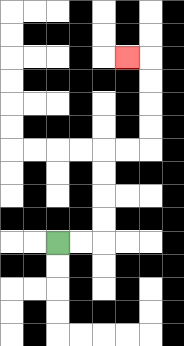{'start': '[2, 10]', 'end': '[5, 2]', 'path_directions': 'R,R,U,U,U,U,R,R,U,U,U,U,L', 'path_coordinates': '[[2, 10], [3, 10], [4, 10], [4, 9], [4, 8], [4, 7], [4, 6], [5, 6], [6, 6], [6, 5], [6, 4], [6, 3], [6, 2], [5, 2]]'}